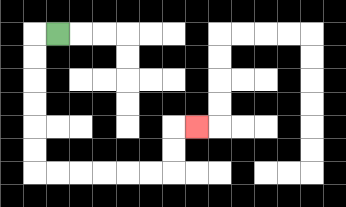{'start': '[2, 1]', 'end': '[8, 5]', 'path_directions': 'L,D,D,D,D,D,D,R,R,R,R,R,R,U,U,R', 'path_coordinates': '[[2, 1], [1, 1], [1, 2], [1, 3], [1, 4], [1, 5], [1, 6], [1, 7], [2, 7], [3, 7], [4, 7], [5, 7], [6, 7], [7, 7], [7, 6], [7, 5], [8, 5]]'}